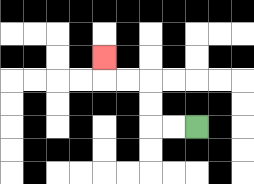{'start': '[8, 5]', 'end': '[4, 2]', 'path_directions': 'L,L,U,U,L,L,U', 'path_coordinates': '[[8, 5], [7, 5], [6, 5], [6, 4], [6, 3], [5, 3], [4, 3], [4, 2]]'}